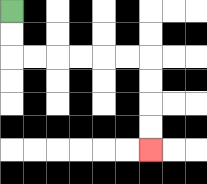{'start': '[0, 0]', 'end': '[6, 6]', 'path_directions': 'D,D,R,R,R,R,R,R,D,D,D,D', 'path_coordinates': '[[0, 0], [0, 1], [0, 2], [1, 2], [2, 2], [3, 2], [4, 2], [5, 2], [6, 2], [6, 3], [6, 4], [6, 5], [6, 6]]'}